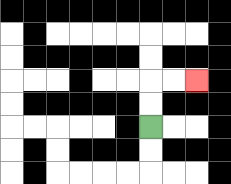{'start': '[6, 5]', 'end': '[8, 3]', 'path_directions': 'U,U,R,R', 'path_coordinates': '[[6, 5], [6, 4], [6, 3], [7, 3], [8, 3]]'}